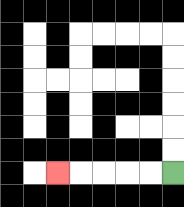{'start': '[7, 7]', 'end': '[2, 7]', 'path_directions': 'L,L,L,L,L', 'path_coordinates': '[[7, 7], [6, 7], [5, 7], [4, 7], [3, 7], [2, 7]]'}